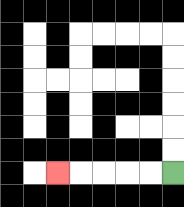{'start': '[7, 7]', 'end': '[2, 7]', 'path_directions': 'L,L,L,L,L', 'path_coordinates': '[[7, 7], [6, 7], [5, 7], [4, 7], [3, 7], [2, 7]]'}